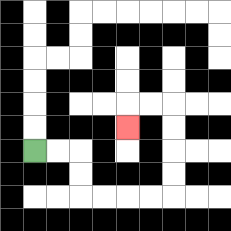{'start': '[1, 6]', 'end': '[5, 5]', 'path_directions': 'R,R,D,D,R,R,R,R,U,U,U,U,L,L,D', 'path_coordinates': '[[1, 6], [2, 6], [3, 6], [3, 7], [3, 8], [4, 8], [5, 8], [6, 8], [7, 8], [7, 7], [7, 6], [7, 5], [7, 4], [6, 4], [5, 4], [5, 5]]'}